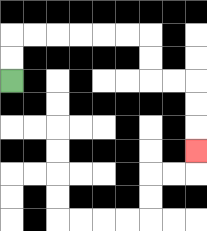{'start': '[0, 3]', 'end': '[8, 6]', 'path_directions': 'U,U,R,R,R,R,R,R,D,D,R,R,D,D,D', 'path_coordinates': '[[0, 3], [0, 2], [0, 1], [1, 1], [2, 1], [3, 1], [4, 1], [5, 1], [6, 1], [6, 2], [6, 3], [7, 3], [8, 3], [8, 4], [8, 5], [8, 6]]'}